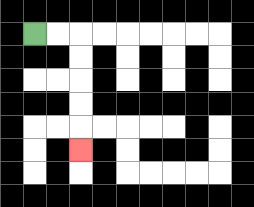{'start': '[1, 1]', 'end': '[3, 6]', 'path_directions': 'R,R,D,D,D,D,D', 'path_coordinates': '[[1, 1], [2, 1], [3, 1], [3, 2], [3, 3], [3, 4], [3, 5], [3, 6]]'}